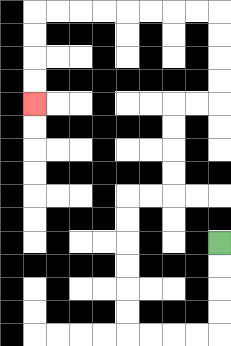{'start': '[9, 10]', 'end': '[1, 4]', 'path_directions': 'D,D,D,D,L,L,L,L,U,U,U,U,U,U,R,R,U,U,U,U,R,R,U,U,U,U,L,L,L,L,L,L,L,L,D,D,D,D', 'path_coordinates': '[[9, 10], [9, 11], [9, 12], [9, 13], [9, 14], [8, 14], [7, 14], [6, 14], [5, 14], [5, 13], [5, 12], [5, 11], [5, 10], [5, 9], [5, 8], [6, 8], [7, 8], [7, 7], [7, 6], [7, 5], [7, 4], [8, 4], [9, 4], [9, 3], [9, 2], [9, 1], [9, 0], [8, 0], [7, 0], [6, 0], [5, 0], [4, 0], [3, 0], [2, 0], [1, 0], [1, 1], [1, 2], [1, 3], [1, 4]]'}